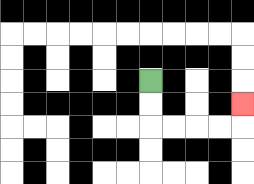{'start': '[6, 3]', 'end': '[10, 4]', 'path_directions': 'D,D,R,R,R,R,U', 'path_coordinates': '[[6, 3], [6, 4], [6, 5], [7, 5], [8, 5], [9, 5], [10, 5], [10, 4]]'}